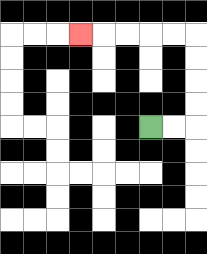{'start': '[6, 5]', 'end': '[3, 1]', 'path_directions': 'R,R,U,U,U,U,L,L,L,L,L', 'path_coordinates': '[[6, 5], [7, 5], [8, 5], [8, 4], [8, 3], [8, 2], [8, 1], [7, 1], [6, 1], [5, 1], [4, 1], [3, 1]]'}